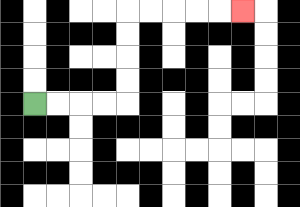{'start': '[1, 4]', 'end': '[10, 0]', 'path_directions': 'R,R,R,R,U,U,U,U,R,R,R,R,R', 'path_coordinates': '[[1, 4], [2, 4], [3, 4], [4, 4], [5, 4], [5, 3], [5, 2], [5, 1], [5, 0], [6, 0], [7, 0], [8, 0], [9, 0], [10, 0]]'}